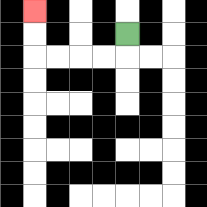{'start': '[5, 1]', 'end': '[1, 0]', 'path_directions': 'D,L,L,L,L,U,U', 'path_coordinates': '[[5, 1], [5, 2], [4, 2], [3, 2], [2, 2], [1, 2], [1, 1], [1, 0]]'}